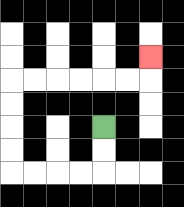{'start': '[4, 5]', 'end': '[6, 2]', 'path_directions': 'D,D,L,L,L,L,U,U,U,U,R,R,R,R,R,R,U', 'path_coordinates': '[[4, 5], [4, 6], [4, 7], [3, 7], [2, 7], [1, 7], [0, 7], [0, 6], [0, 5], [0, 4], [0, 3], [1, 3], [2, 3], [3, 3], [4, 3], [5, 3], [6, 3], [6, 2]]'}